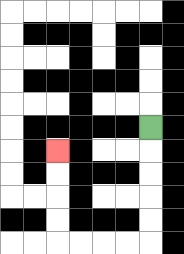{'start': '[6, 5]', 'end': '[2, 6]', 'path_directions': 'D,D,D,D,D,L,L,L,L,U,U,U,U', 'path_coordinates': '[[6, 5], [6, 6], [6, 7], [6, 8], [6, 9], [6, 10], [5, 10], [4, 10], [3, 10], [2, 10], [2, 9], [2, 8], [2, 7], [2, 6]]'}